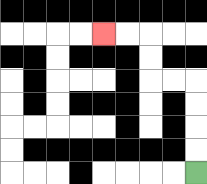{'start': '[8, 7]', 'end': '[4, 1]', 'path_directions': 'U,U,U,U,L,L,U,U,L,L', 'path_coordinates': '[[8, 7], [8, 6], [8, 5], [8, 4], [8, 3], [7, 3], [6, 3], [6, 2], [6, 1], [5, 1], [4, 1]]'}